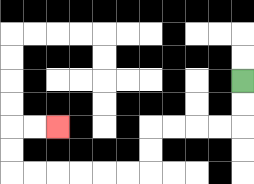{'start': '[10, 3]', 'end': '[2, 5]', 'path_directions': 'D,D,L,L,L,L,D,D,L,L,L,L,L,L,U,U,R,R', 'path_coordinates': '[[10, 3], [10, 4], [10, 5], [9, 5], [8, 5], [7, 5], [6, 5], [6, 6], [6, 7], [5, 7], [4, 7], [3, 7], [2, 7], [1, 7], [0, 7], [0, 6], [0, 5], [1, 5], [2, 5]]'}